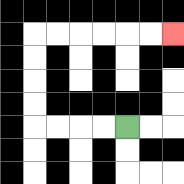{'start': '[5, 5]', 'end': '[7, 1]', 'path_directions': 'L,L,L,L,U,U,U,U,R,R,R,R,R,R', 'path_coordinates': '[[5, 5], [4, 5], [3, 5], [2, 5], [1, 5], [1, 4], [1, 3], [1, 2], [1, 1], [2, 1], [3, 1], [4, 1], [5, 1], [6, 1], [7, 1]]'}